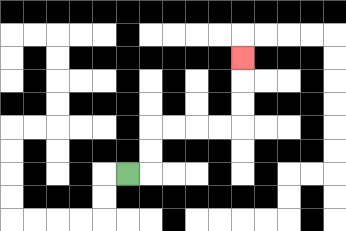{'start': '[5, 7]', 'end': '[10, 2]', 'path_directions': 'R,U,U,R,R,R,R,U,U,U', 'path_coordinates': '[[5, 7], [6, 7], [6, 6], [6, 5], [7, 5], [8, 5], [9, 5], [10, 5], [10, 4], [10, 3], [10, 2]]'}